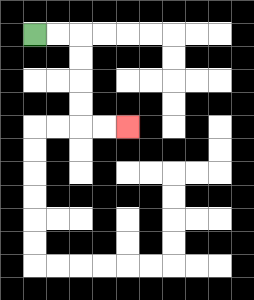{'start': '[1, 1]', 'end': '[5, 5]', 'path_directions': 'R,R,D,D,D,D,R,R', 'path_coordinates': '[[1, 1], [2, 1], [3, 1], [3, 2], [3, 3], [3, 4], [3, 5], [4, 5], [5, 5]]'}